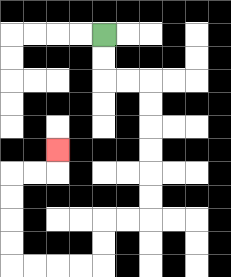{'start': '[4, 1]', 'end': '[2, 6]', 'path_directions': 'D,D,R,R,D,D,D,D,D,D,L,L,D,D,L,L,L,L,U,U,U,U,R,R,U', 'path_coordinates': '[[4, 1], [4, 2], [4, 3], [5, 3], [6, 3], [6, 4], [6, 5], [6, 6], [6, 7], [6, 8], [6, 9], [5, 9], [4, 9], [4, 10], [4, 11], [3, 11], [2, 11], [1, 11], [0, 11], [0, 10], [0, 9], [0, 8], [0, 7], [1, 7], [2, 7], [2, 6]]'}